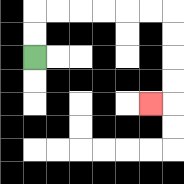{'start': '[1, 2]', 'end': '[6, 4]', 'path_directions': 'U,U,R,R,R,R,R,R,D,D,D,D,L', 'path_coordinates': '[[1, 2], [1, 1], [1, 0], [2, 0], [3, 0], [4, 0], [5, 0], [6, 0], [7, 0], [7, 1], [7, 2], [7, 3], [7, 4], [6, 4]]'}